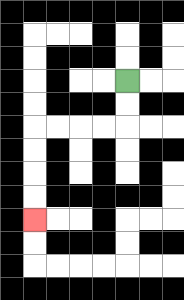{'start': '[5, 3]', 'end': '[1, 9]', 'path_directions': 'D,D,L,L,L,L,D,D,D,D', 'path_coordinates': '[[5, 3], [5, 4], [5, 5], [4, 5], [3, 5], [2, 5], [1, 5], [1, 6], [1, 7], [1, 8], [1, 9]]'}